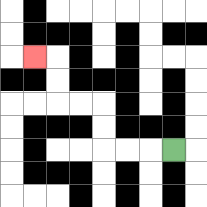{'start': '[7, 6]', 'end': '[1, 2]', 'path_directions': 'L,L,L,U,U,L,L,U,U,L', 'path_coordinates': '[[7, 6], [6, 6], [5, 6], [4, 6], [4, 5], [4, 4], [3, 4], [2, 4], [2, 3], [2, 2], [1, 2]]'}